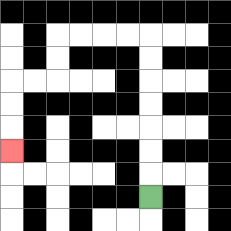{'start': '[6, 8]', 'end': '[0, 6]', 'path_directions': 'U,U,U,U,U,U,U,L,L,L,L,D,D,L,L,D,D,D', 'path_coordinates': '[[6, 8], [6, 7], [6, 6], [6, 5], [6, 4], [6, 3], [6, 2], [6, 1], [5, 1], [4, 1], [3, 1], [2, 1], [2, 2], [2, 3], [1, 3], [0, 3], [0, 4], [0, 5], [0, 6]]'}